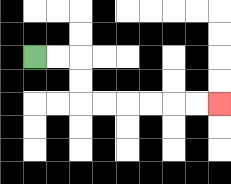{'start': '[1, 2]', 'end': '[9, 4]', 'path_directions': 'R,R,D,D,R,R,R,R,R,R', 'path_coordinates': '[[1, 2], [2, 2], [3, 2], [3, 3], [3, 4], [4, 4], [5, 4], [6, 4], [7, 4], [8, 4], [9, 4]]'}